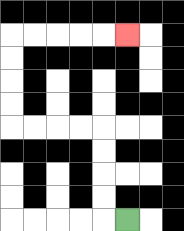{'start': '[5, 9]', 'end': '[5, 1]', 'path_directions': 'L,U,U,U,U,L,L,L,L,U,U,U,U,R,R,R,R,R', 'path_coordinates': '[[5, 9], [4, 9], [4, 8], [4, 7], [4, 6], [4, 5], [3, 5], [2, 5], [1, 5], [0, 5], [0, 4], [0, 3], [0, 2], [0, 1], [1, 1], [2, 1], [3, 1], [4, 1], [5, 1]]'}